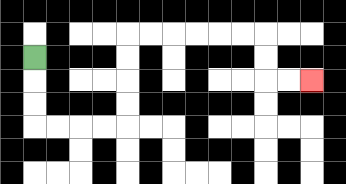{'start': '[1, 2]', 'end': '[13, 3]', 'path_directions': 'D,D,D,R,R,R,R,U,U,U,U,R,R,R,R,R,R,D,D,R,R', 'path_coordinates': '[[1, 2], [1, 3], [1, 4], [1, 5], [2, 5], [3, 5], [4, 5], [5, 5], [5, 4], [5, 3], [5, 2], [5, 1], [6, 1], [7, 1], [8, 1], [9, 1], [10, 1], [11, 1], [11, 2], [11, 3], [12, 3], [13, 3]]'}